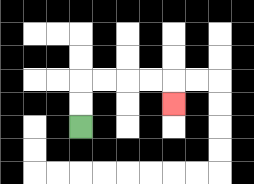{'start': '[3, 5]', 'end': '[7, 4]', 'path_directions': 'U,U,R,R,R,R,D', 'path_coordinates': '[[3, 5], [3, 4], [3, 3], [4, 3], [5, 3], [6, 3], [7, 3], [7, 4]]'}